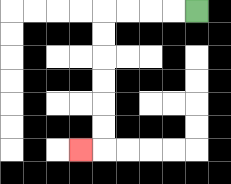{'start': '[8, 0]', 'end': '[3, 6]', 'path_directions': 'L,L,L,L,D,D,D,D,D,D,L', 'path_coordinates': '[[8, 0], [7, 0], [6, 0], [5, 0], [4, 0], [4, 1], [4, 2], [4, 3], [4, 4], [4, 5], [4, 6], [3, 6]]'}